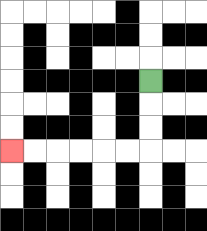{'start': '[6, 3]', 'end': '[0, 6]', 'path_directions': 'D,D,D,L,L,L,L,L,L', 'path_coordinates': '[[6, 3], [6, 4], [6, 5], [6, 6], [5, 6], [4, 6], [3, 6], [2, 6], [1, 6], [0, 6]]'}